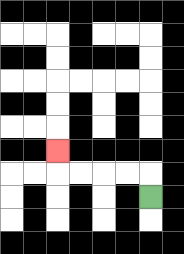{'start': '[6, 8]', 'end': '[2, 6]', 'path_directions': 'U,L,L,L,L,U', 'path_coordinates': '[[6, 8], [6, 7], [5, 7], [4, 7], [3, 7], [2, 7], [2, 6]]'}